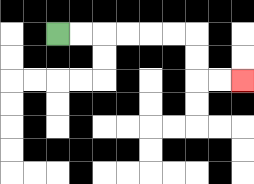{'start': '[2, 1]', 'end': '[10, 3]', 'path_directions': 'R,R,R,R,R,R,D,D,R,R', 'path_coordinates': '[[2, 1], [3, 1], [4, 1], [5, 1], [6, 1], [7, 1], [8, 1], [8, 2], [8, 3], [9, 3], [10, 3]]'}